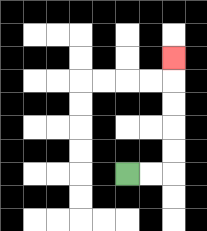{'start': '[5, 7]', 'end': '[7, 2]', 'path_directions': 'R,R,U,U,U,U,U', 'path_coordinates': '[[5, 7], [6, 7], [7, 7], [7, 6], [7, 5], [7, 4], [7, 3], [7, 2]]'}